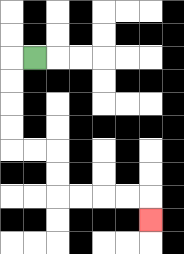{'start': '[1, 2]', 'end': '[6, 9]', 'path_directions': 'L,D,D,D,D,R,R,D,D,R,R,R,R,D', 'path_coordinates': '[[1, 2], [0, 2], [0, 3], [0, 4], [0, 5], [0, 6], [1, 6], [2, 6], [2, 7], [2, 8], [3, 8], [4, 8], [5, 8], [6, 8], [6, 9]]'}